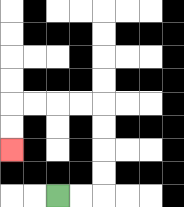{'start': '[2, 8]', 'end': '[0, 6]', 'path_directions': 'R,R,U,U,U,U,L,L,L,L,D,D', 'path_coordinates': '[[2, 8], [3, 8], [4, 8], [4, 7], [4, 6], [4, 5], [4, 4], [3, 4], [2, 4], [1, 4], [0, 4], [0, 5], [0, 6]]'}